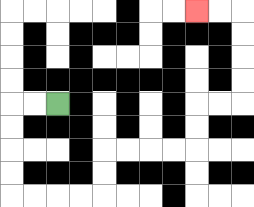{'start': '[2, 4]', 'end': '[8, 0]', 'path_directions': 'L,L,D,D,D,D,R,R,R,R,U,U,R,R,R,R,U,U,R,R,U,U,U,U,L,L', 'path_coordinates': '[[2, 4], [1, 4], [0, 4], [0, 5], [0, 6], [0, 7], [0, 8], [1, 8], [2, 8], [3, 8], [4, 8], [4, 7], [4, 6], [5, 6], [6, 6], [7, 6], [8, 6], [8, 5], [8, 4], [9, 4], [10, 4], [10, 3], [10, 2], [10, 1], [10, 0], [9, 0], [8, 0]]'}